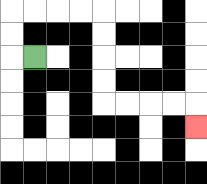{'start': '[1, 2]', 'end': '[8, 5]', 'path_directions': 'L,U,U,R,R,R,R,D,D,D,D,R,R,R,R,D', 'path_coordinates': '[[1, 2], [0, 2], [0, 1], [0, 0], [1, 0], [2, 0], [3, 0], [4, 0], [4, 1], [4, 2], [4, 3], [4, 4], [5, 4], [6, 4], [7, 4], [8, 4], [8, 5]]'}